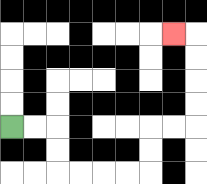{'start': '[0, 5]', 'end': '[7, 1]', 'path_directions': 'R,R,D,D,R,R,R,R,U,U,R,R,U,U,U,U,L', 'path_coordinates': '[[0, 5], [1, 5], [2, 5], [2, 6], [2, 7], [3, 7], [4, 7], [5, 7], [6, 7], [6, 6], [6, 5], [7, 5], [8, 5], [8, 4], [8, 3], [8, 2], [8, 1], [7, 1]]'}